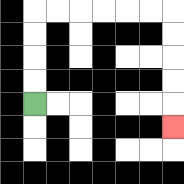{'start': '[1, 4]', 'end': '[7, 5]', 'path_directions': 'U,U,U,U,R,R,R,R,R,R,D,D,D,D,D', 'path_coordinates': '[[1, 4], [1, 3], [1, 2], [1, 1], [1, 0], [2, 0], [3, 0], [4, 0], [5, 0], [6, 0], [7, 0], [7, 1], [7, 2], [7, 3], [7, 4], [7, 5]]'}